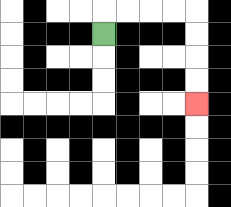{'start': '[4, 1]', 'end': '[8, 4]', 'path_directions': 'U,R,R,R,R,D,D,D,D', 'path_coordinates': '[[4, 1], [4, 0], [5, 0], [6, 0], [7, 0], [8, 0], [8, 1], [8, 2], [8, 3], [8, 4]]'}